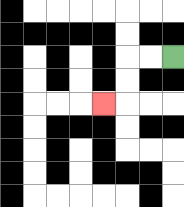{'start': '[7, 2]', 'end': '[4, 4]', 'path_directions': 'L,L,D,D,L', 'path_coordinates': '[[7, 2], [6, 2], [5, 2], [5, 3], [5, 4], [4, 4]]'}